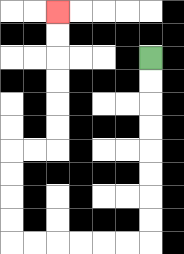{'start': '[6, 2]', 'end': '[2, 0]', 'path_directions': 'D,D,D,D,D,D,D,D,L,L,L,L,L,L,U,U,U,U,R,R,U,U,U,U,U,U', 'path_coordinates': '[[6, 2], [6, 3], [6, 4], [6, 5], [6, 6], [6, 7], [6, 8], [6, 9], [6, 10], [5, 10], [4, 10], [3, 10], [2, 10], [1, 10], [0, 10], [0, 9], [0, 8], [0, 7], [0, 6], [1, 6], [2, 6], [2, 5], [2, 4], [2, 3], [2, 2], [2, 1], [2, 0]]'}